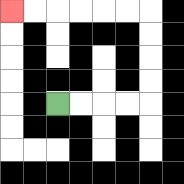{'start': '[2, 4]', 'end': '[0, 0]', 'path_directions': 'R,R,R,R,U,U,U,U,L,L,L,L,L,L', 'path_coordinates': '[[2, 4], [3, 4], [4, 4], [5, 4], [6, 4], [6, 3], [6, 2], [6, 1], [6, 0], [5, 0], [4, 0], [3, 0], [2, 0], [1, 0], [0, 0]]'}